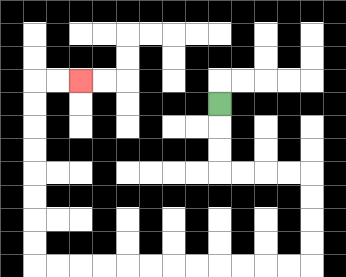{'start': '[9, 4]', 'end': '[3, 3]', 'path_directions': 'D,D,D,R,R,R,R,D,D,D,D,L,L,L,L,L,L,L,L,L,L,L,L,U,U,U,U,U,U,U,U,R,R', 'path_coordinates': '[[9, 4], [9, 5], [9, 6], [9, 7], [10, 7], [11, 7], [12, 7], [13, 7], [13, 8], [13, 9], [13, 10], [13, 11], [12, 11], [11, 11], [10, 11], [9, 11], [8, 11], [7, 11], [6, 11], [5, 11], [4, 11], [3, 11], [2, 11], [1, 11], [1, 10], [1, 9], [1, 8], [1, 7], [1, 6], [1, 5], [1, 4], [1, 3], [2, 3], [3, 3]]'}